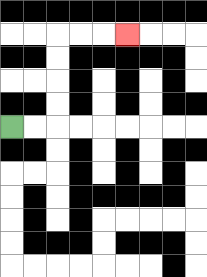{'start': '[0, 5]', 'end': '[5, 1]', 'path_directions': 'R,R,U,U,U,U,R,R,R', 'path_coordinates': '[[0, 5], [1, 5], [2, 5], [2, 4], [2, 3], [2, 2], [2, 1], [3, 1], [4, 1], [5, 1]]'}